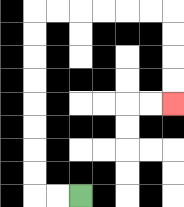{'start': '[3, 8]', 'end': '[7, 4]', 'path_directions': 'L,L,U,U,U,U,U,U,U,U,R,R,R,R,R,R,D,D,D,D', 'path_coordinates': '[[3, 8], [2, 8], [1, 8], [1, 7], [1, 6], [1, 5], [1, 4], [1, 3], [1, 2], [1, 1], [1, 0], [2, 0], [3, 0], [4, 0], [5, 0], [6, 0], [7, 0], [7, 1], [7, 2], [7, 3], [7, 4]]'}